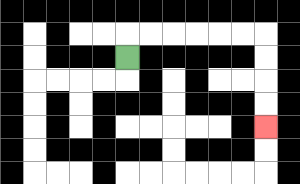{'start': '[5, 2]', 'end': '[11, 5]', 'path_directions': 'U,R,R,R,R,R,R,D,D,D,D', 'path_coordinates': '[[5, 2], [5, 1], [6, 1], [7, 1], [8, 1], [9, 1], [10, 1], [11, 1], [11, 2], [11, 3], [11, 4], [11, 5]]'}